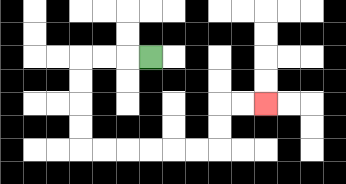{'start': '[6, 2]', 'end': '[11, 4]', 'path_directions': 'L,L,L,D,D,D,D,R,R,R,R,R,R,U,U,R,R', 'path_coordinates': '[[6, 2], [5, 2], [4, 2], [3, 2], [3, 3], [3, 4], [3, 5], [3, 6], [4, 6], [5, 6], [6, 6], [7, 6], [8, 6], [9, 6], [9, 5], [9, 4], [10, 4], [11, 4]]'}